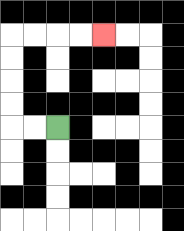{'start': '[2, 5]', 'end': '[4, 1]', 'path_directions': 'L,L,U,U,U,U,R,R,R,R', 'path_coordinates': '[[2, 5], [1, 5], [0, 5], [0, 4], [0, 3], [0, 2], [0, 1], [1, 1], [2, 1], [3, 1], [4, 1]]'}